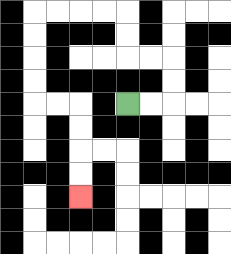{'start': '[5, 4]', 'end': '[3, 8]', 'path_directions': 'R,R,U,U,L,L,U,U,L,L,L,L,D,D,D,D,R,R,D,D,D,D', 'path_coordinates': '[[5, 4], [6, 4], [7, 4], [7, 3], [7, 2], [6, 2], [5, 2], [5, 1], [5, 0], [4, 0], [3, 0], [2, 0], [1, 0], [1, 1], [1, 2], [1, 3], [1, 4], [2, 4], [3, 4], [3, 5], [3, 6], [3, 7], [3, 8]]'}